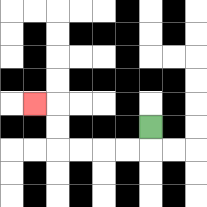{'start': '[6, 5]', 'end': '[1, 4]', 'path_directions': 'D,L,L,L,L,U,U,L', 'path_coordinates': '[[6, 5], [6, 6], [5, 6], [4, 6], [3, 6], [2, 6], [2, 5], [2, 4], [1, 4]]'}